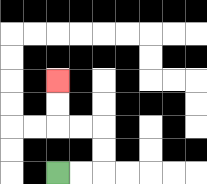{'start': '[2, 7]', 'end': '[2, 3]', 'path_directions': 'R,R,U,U,L,L,U,U', 'path_coordinates': '[[2, 7], [3, 7], [4, 7], [4, 6], [4, 5], [3, 5], [2, 5], [2, 4], [2, 3]]'}